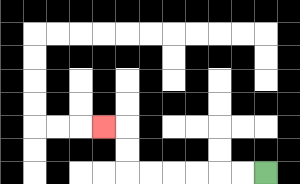{'start': '[11, 7]', 'end': '[4, 5]', 'path_directions': 'L,L,L,L,L,L,U,U,L', 'path_coordinates': '[[11, 7], [10, 7], [9, 7], [8, 7], [7, 7], [6, 7], [5, 7], [5, 6], [5, 5], [4, 5]]'}